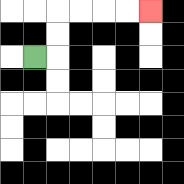{'start': '[1, 2]', 'end': '[6, 0]', 'path_directions': 'R,U,U,R,R,R,R', 'path_coordinates': '[[1, 2], [2, 2], [2, 1], [2, 0], [3, 0], [4, 0], [5, 0], [6, 0]]'}